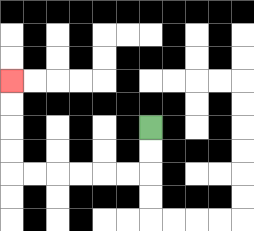{'start': '[6, 5]', 'end': '[0, 3]', 'path_directions': 'D,D,L,L,L,L,L,L,U,U,U,U', 'path_coordinates': '[[6, 5], [6, 6], [6, 7], [5, 7], [4, 7], [3, 7], [2, 7], [1, 7], [0, 7], [0, 6], [0, 5], [0, 4], [0, 3]]'}